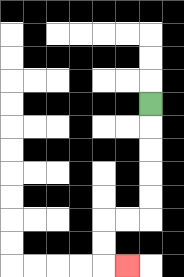{'start': '[6, 4]', 'end': '[5, 11]', 'path_directions': 'D,D,D,D,D,L,L,D,D,R', 'path_coordinates': '[[6, 4], [6, 5], [6, 6], [6, 7], [6, 8], [6, 9], [5, 9], [4, 9], [4, 10], [4, 11], [5, 11]]'}